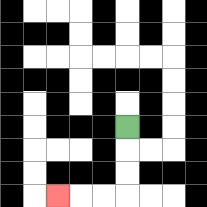{'start': '[5, 5]', 'end': '[2, 8]', 'path_directions': 'D,D,D,L,L,L', 'path_coordinates': '[[5, 5], [5, 6], [5, 7], [5, 8], [4, 8], [3, 8], [2, 8]]'}